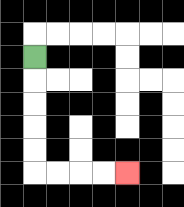{'start': '[1, 2]', 'end': '[5, 7]', 'path_directions': 'D,D,D,D,D,R,R,R,R', 'path_coordinates': '[[1, 2], [1, 3], [1, 4], [1, 5], [1, 6], [1, 7], [2, 7], [3, 7], [4, 7], [5, 7]]'}